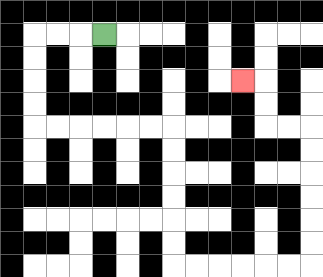{'start': '[4, 1]', 'end': '[10, 3]', 'path_directions': 'L,L,L,D,D,D,D,R,R,R,R,R,R,D,D,D,D,D,D,R,R,R,R,R,R,U,U,U,U,U,U,L,L,U,U,L', 'path_coordinates': '[[4, 1], [3, 1], [2, 1], [1, 1], [1, 2], [1, 3], [1, 4], [1, 5], [2, 5], [3, 5], [4, 5], [5, 5], [6, 5], [7, 5], [7, 6], [7, 7], [7, 8], [7, 9], [7, 10], [7, 11], [8, 11], [9, 11], [10, 11], [11, 11], [12, 11], [13, 11], [13, 10], [13, 9], [13, 8], [13, 7], [13, 6], [13, 5], [12, 5], [11, 5], [11, 4], [11, 3], [10, 3]]'}